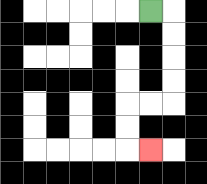{'start': '[6, 0]', 'end': '[6, 6]', 'path_directions': 'R,D,D,D,D,L,L,D,D,R', 'path_coordinates': '[[6, 0], [7, 0], [7, 1], [7, 2], [7, 3], [7, 4], [6, 4], [5, 4], [5, 5], [5, 6], [6, 6]]'}